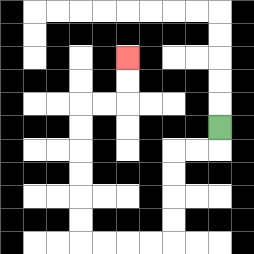{'start': '[9, 5]', 'end': '[5, 2]', 'path_directions': 'D,L,L,D,D,D,D,L,L,L,L,U,U,U,U,U,U,R,R,U,U', 'path_coordinates': '[[9, 5], [9, 6], [8, 6], [7, 6], [7, 7], [7, 8], [7, 9], [7, 10], [6, 10], [5, 10], [4, 10], [3, 10], [3, 9], [3, 8], [3, 7], [3, 6], [3, 5], [3, 4], [4, 4], [5, 4], [5, 3], [5, 2]]'}